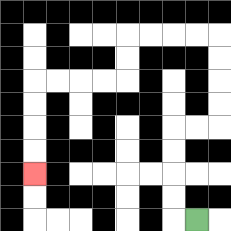{'start': '[8, 9]', 'end': '[1, 7]', 'path_directions': 'L,U,U,U,U,R,R,U,U,U,U,L,L,L,L,D,D,L,L,L,L,D,D,D,D', 'path_coordinates': '[[8, 9], [7, 9], [7, 8], [7, 7], [7, 6], [7, 5], [8, 5], [9, 5], [9, 4], [9, 3], [9, 2], [9, 1], [8, 1], [7, 1], [6, 1], [5, 1], [5, 2], [5, 3], [4, 3], [3, 3], [2, 3], [1, 3], [1, 4], [1, 5], [1, 6], [1, 7]]'}